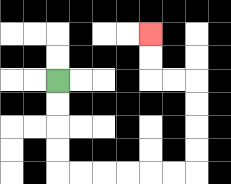{'start': '[2, 3]', 'end': '[6, 1]', 'path_directions': 'D,D,D,D,R,R,R,R,R,R,U,U,U,U,L,L,U,U', 'path_coordinates': '[[2, 3], [2, 4], [2, 5], [2, 6], [2, 7], [3, 7], [4, 7], [5, 7], [6, 7], [7, 7], [8, 7], [8, 6], [8, 5], [8, 4], [8, 3], [7, 3], [6, 3], [6, 2], [6, 1]]'}